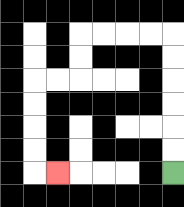{'start': '[7, 7]', 'end': '[2, 7]', 'path_directions': 'U,U,U,U,U,U,L,L,L,L,D,D,L,L,D,D,D,D,R', 'path_coordinates': '[[7, 7], [7, 6], [7, 5], [7, 4], [7, 3], [7, 2], [7, 1], [6, 1], [5, 1], [4, 1], [3, 1], [3, 2], [3, 3], [2, 3], [1, 3], [1, 4], [1, 5], [1, 6], [1, 7], [2, 7]]'}